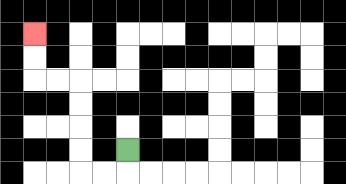{'start': '[5, 6]', 'end': '[1, 1]', 'path_directions': 'D,L,L,U,U,U,U,L,L,U,U', 'path_coordinates': '[[5, 6], [5, 7], [4, 7], [3, 7], [3, 6], [3, 5], [3, 4], [3, 3], [2, 3], [1, 3], [1, 2], [1, 1]]'}